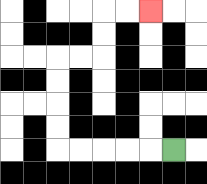{'start': '[7, 6]', 'end': '[6, 0]', 'path_directions': 'L,L,L,L,L,U,U,U,U,R,R,U,U,R,R', 'path_coordinates': '[[7, 6], [6, 6], [5, 6], [4, 6], [3, 6], [2, 6], [2, 5], [2, 4], [2, 3], [2, 2], [3, 2], [4, 2], [4, 1], [4, 0], [5, 0], [6, 0]]'}